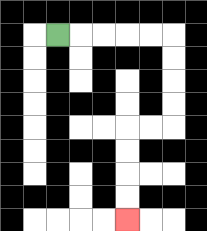{'start': '[2, 1]', 'end': '[5, 9]', 'path_directions': 'R,R,R,R,R,D,D,D,D,L,L,D,D,D,D', 'path_coordinates': '[[2, 1], [3, 1], [4, 1], [5, 1], [6, 1], [7, 1], [7, 2], [7, 3], [7, 4], [7, 5], [6, 5], [5, 5], [5, 6], [5, 7], [5, 8], [5, 9]]'}